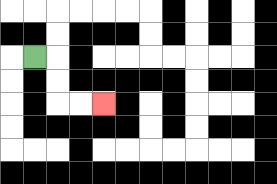{'start': '[1, 2]', 'end': '[4, 4]', 'path_directions': 'R,D,D,R,R', 'path_coordinates': '[[1, 2], [2, 2], [2, 3], [2, 4], [3, 4], [4, 4]]'}